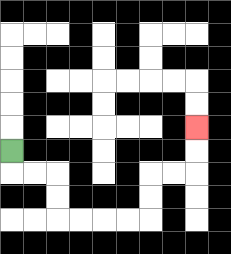{'start': '[0, 6]', 'end': '[8, 5]', 'path_directions': 'D,R,R,D,D,R,R,R,R,U,U,R,R,U,U', 'path_coordinates': '[[0, 6], [0, 7], [1, 7], [2, 7], [2, 8], [2, 9], [3, 9], [4, 9], [5, 9], [6, 9], [6, 8], [6, 7], [7, 7], [8, 7], [8, 6], [8, 5]]'}